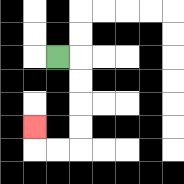{'start': '[2, 2]', 'end': '[1, 5]', 'path_directions': 'R,D,D,D,D,L,L,U', 'path_coordinates': '[[2, 2], [3, 2], [3, 3], [3, 4], [3, 5], [3, 6], [2, 6], [1, 6], [1, 5]]'}